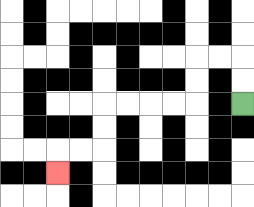{'start': '[10, 4]', 'end': '[2, 7]', 'path_directions': 'U,U,L,L,D,D,L,L,L,L,D,D,L,L,D', 'path_coordinates': '[[10, 4], [10, 3], [10, 2], [9, 2], [8, 2], [8, 3], [8, 4], [7, 4], [6, 4], [5, 4], [4, 4], [4, 5], [4, 6], [3, 6], [2, 6], [2, 7]]'}